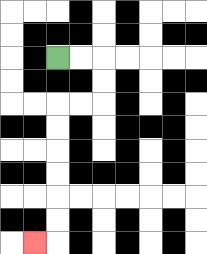{'start': '[2, 2]', 'end': '[1, 10]', 'path_directions': 'R,R,D,D,L,L,D,D,D,D,D,D,L', 'path_coordinates': '[[2, 2], [3, 2], [4, 2], [4, 3], [4, 4], [3, 4], [2, 4], [2, 5], [2, 6], [2, 7], [2, 8], [2, 9], [2, 10], [1, 10]]'}